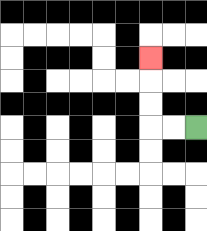{'start': '[8, 5]', 'end': '[6, 2]', 'path_directions': 'L,L,U,U,U', 'path_coordinates': '[[8, 5], [7, 5], [6, 5], [6, 4], [6, 3], [6, 2]]'}